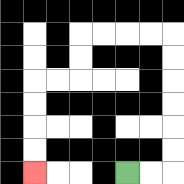{'start': '[5, 7]', 'end': '[1, 7]', 'path_directions': 'R,R,U,U,U,U,U,U,L,L,L,L,D,D,L,L,D,D,D,D', 'path_coordinates': '[[5, 7], [6, 7], [7, 7], [7, 6], [7, 5], [7, 4], [7, 3], [7, 2], [7, 1], [6, 1], [5, 1], [4, 1], [3, 1], [3, 2], [3, 3], [2, 3], [1, 3], [1, 4], [1, 5], [1, 6], [1, 7]]'}